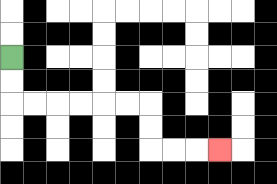{'start': '[0, 2]', 'end': '[9, 6]', 'path_directions': 'D,D,R,R,R,R,R,R,D,D,R,R,R', 'path_coordinates': '[[0, 2], [0, 3], [0, 4], [1, 4], [2, 4], [3, 4], [4, 4], [5, 4], [6, 4], [6, 5], [6, 6], [7, 6], [8, 6], [9, 6]]'}